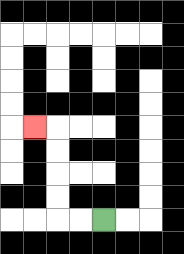{'start': '[4, 9]', 'end': '[1, 5]', 'path_directions': 'L,L,U,U,U,U,L', 'path_coordinates': '[[4, 9], [3, 9], [2, 9], [2, 8], [2, 7], [2, 6], [2, 5], [1, 5]]'}